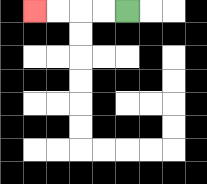{'start': '[5, 0]', 'end': '[1, 0]', 'path_directions': 'L,L,L,L', 'path_coordinates': '[[5, 0], [4, 0], [3, 0], [2, 0], [1, 0]]'}